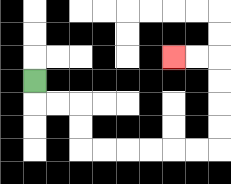{'start': '[1, 3]', 'end': '[7, 2]', 'path_directions': 'D,R,R,D,D,R,R,R,R,R,R,U,U,U,U,L,L', 'path_coordinates': '[[1, 3], [1, 4], [2, 4], [3, 4], [3, 5], [3, 6], [4, 6], [5, 6], [6, 6], [7, 6], [8, 6], [9, 6], [9, 5], [9, 4], [9, 3], [9, 2], [8, 2], [7, 2]]'}